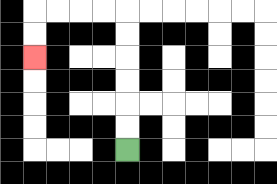{'start': '[5, 6]', 'end': '[1, 2]', 'path_directions': 'U,U,U,U,U,U,L,L,L,L,D,D', 'path_coordinates': '[[5, 6], [5, 5], [5, 4], [5, 3], [5, 2], [5, 1], [5, 0], [4, 0], [3, 0], [2, 0], [1, 0], [1, 1], [1, 2]]'}